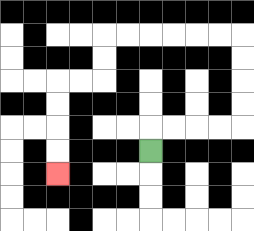{'start': '[6, 6]', 'end': '[2, 7]', 'path_directions': 'U,R,R,R,R,U,U,U,U,L,L,L,L,L,L,D,D,L,L,D,D,D,D', 'path_coordinates': '[[6, 6], [6, 5], [7, 5], [8, 5], [9, 5], [10, 5], [10, 4], [10, 3], [10, 2], [10, 1], [9, 1], [8, 1], [7, 1], [6, 1], [5, 1], [4, 1], [4, 2], [4, 3], [3, 3], [2, 3], [2, 4], [2, 5], [2, 6], [2, 7]]'}